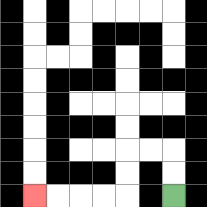{'start': '[7, 8]', 'end': '[1, 8]', 'path_directions': 'U,U,L,L,D,D,L,L,L,L', 'path_coordinates': '[[7, 8], [7, 7], [7, 6], [6, 6], [5, 6], [5, 7], [5, 8], [4, 8], [3, 8], [2, 8], [1, 8]]'}